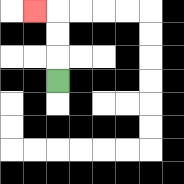{'start': '[2, 3]', 'end': '[1, 0]', 'path_directions': 'U,U,U,L', 'path_coordinates': '[[2, 3], [2, 2], [2, 1], [2, 0], [1, 0]]'}